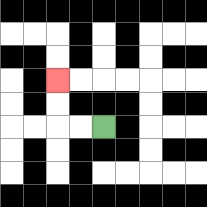{'start': '[4, 5]', 'end': '[2, 3]', 'path_directions': 'L,L,U,U', 'path_coordinates': '[[4, 5], [3, 5], [2, 5], [2, 4], [2, 3]]'}